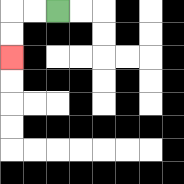{'start': '[2, 0]', 'end': '[0, 2]', 'path_directions': 'L,L,D,D', 'path_coordinates': '[[2, 0], [1, 0], [0, 0], [0, 1], [0, 2]]'}